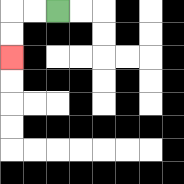{'start': '[2, 0]', 'end': '[0, 2]', 'path_directions': 'L,L,D,D', 'path_coordinates': '[[2, 0], [1, 0], [0, 0], [0, 1], [0, 2]]'}